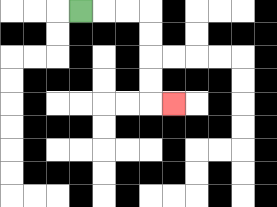{'start': '[3, 0]', 'end': '[7, 4]', 'path_directions': 'R,R,R,D,D,D,D,R', 'path_coordinates': '[[3, 0], [4, 0], [5, 0], [6, 0], [6, 1], [6, 2], [6, 3], [6, 4], [7, 4]]'}